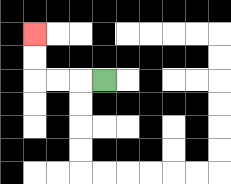{'start': '[4, 3]', 'end': '[1, 1]', 'path_directions': 'L,L,L,U,U', 'path_coordinates': '[[4, 3], [3, 3], [2, 3], [1, 3], [1, 2], [1, 1]]'}